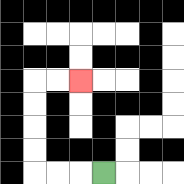{'start': '[4, 7]', 'end': '[3, 3]', 'path_directions': 'L,L,L,U,U,U,U,R,R', 'path_coordinates': '[[4, 7], [3, 7], [2, 7], [1, 7], [1, 6], [1, 5], [1, 4], [1, 3], [2, 3], [3, 3]]'}